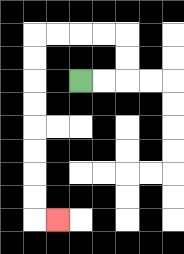{'start': '[3, 3]', 'end': '[2, 9]', 'path_directions': 'R,R,U,U,L,L,L,L,D,D,D,D,D,D,D,D,R', 'path_coordinates': '[[3, 3], [4, 3], [5, 3], [5, 2], [5, 1], [4, 1], [3, 1], [2, 1], [1, 1], [1, 2], [1, 3], [1, 4], [1, 5], [1, 6], [1, 7], [1, 8], [1, 9], [2, 9]]'}